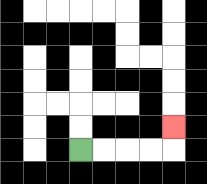{'start': '[3, 6]', 'end': '[7, 5]', 'path_directions': 'R,R,R,R,U', 'path_coordinates': '[[3, 6], [4, 6], [5, 6], [6, 6], [7, 6], [7, 5]]'}